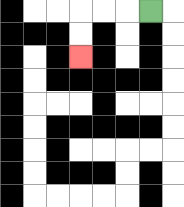{'start': '[6, 0]', 'end': '[3, 2]', 'path_directions': 'L,L,L,D,D', 'path_coordinates': '[[6, 0], [5, 0], [4, 0], [3, 0], [3, 1], [3, 2]]'}